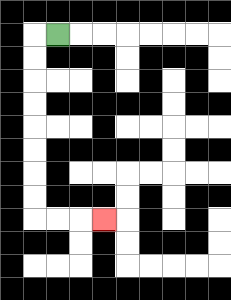{'start': '[2, 1]', 'end': '[4, 9]', 'path_directions': 'L,D,D,D,D,D,D,D,D,R,R,R', 'path_coordinates': '[[2, 1], [1, 1], [1, 2], [1, 3], [1, 4], [1, 5], [1, 6], [1, 7], [1, 8], [1, 9], [2, 9], [3, 9], [4, 9]]'}